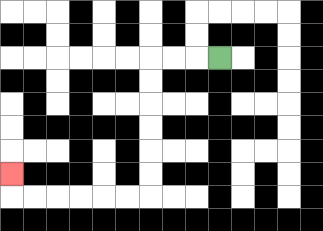{'start': '[9, 2]', 'end': '[0, 7]', 'path_directions': 'L,L,L,D,D,D,D,D,D,L,L,L,L,L,L,U', 'path_coordinates': '[[9, 2], [8, 2], [7, 2], [6, 2], [6, 3], [6, 4], [6, 5], [6, 6], [6, 7], [6, 8], [5, 8], [4, 8], [3, 8], [2, 8], [1, 8], [0, 8], [0, 7]]'}